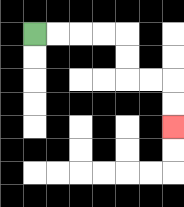{'start': '[1, 1]', 'end': '[7, 5]', 'path_directions': 'R,R,R,R,D,D,R,R,D,D', 'path_coordinates': '[[1, 1], [2, 1], [3, 1], [4, 1], [5, 1], [5, 2], [5, 3], [6, 3], [7, 3], [7, 4], [7, 5]]'}